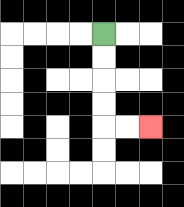{'start': '[4, 1]', 'end': '[6, 5]', 'path_directions': 'D,D,D,D,R,R', 'path_coordinates': '[[4, 1], [4, 2], [4, 3], [4, 4], [4, 5], [5, 5], [6, 5]]'}